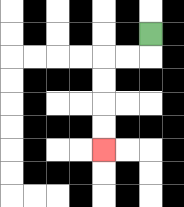{'start': '[6, 1]', 'end': '[4, 6]', 'path_directions': 'D,L,L,D,D,D,D', 'path_coordinates': '[[6, 1], [6, 2], [5, 2], [4, 2], [4, 3], [4, 4], [4, 5], [4, 6]]'}